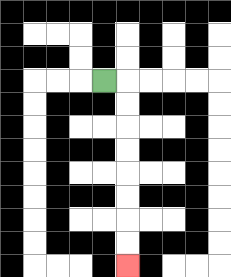{'start': '[4, 3]', 'end': '[5, 11]', 'path_directions': 'R,D,D,D,D,D,D,D,D', 'path_coordinates': '[[4, 3], [5, 3], [5, 4], [5, 5], [5, 6], [5, 7], [5, 8], [5, 9], [5, 10], [5, 11]]'}